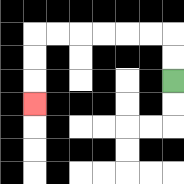{'start': '[7, 3]', 'end': '[1, 4]', 'path_directions': 'U,U,L,L,L,L,L,L,D,D,D', 'path_coordinates': '[[7, 3], [7, 2], [7, 1], [6, 1], [5, 1], [4, 1], [3, 1], [2, 1], [1, 1], [1, 2], [1, 3], [1, 4]]'}